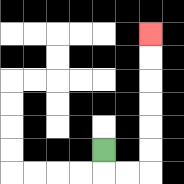{'start': '[4, 6]', 'end': '[6, 1]', 'path_directions': 'D,R,R,U,U,U,U,U,U', 'path_coordinates': '[[4, 6], [4, 7], [5, 7], [6, 7], [6, 6], [6, 5], [6, 4], [6, 3], [6, 2], [6, 1]]'}